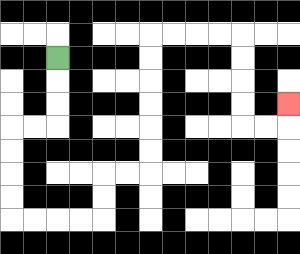{'start': '[2, 2]', 'end': '[12, 4]', 'path_directions': 'D,D,D,L,L,D,D,D,D,R,R,R,R,U,U,R,R,U,U,U,U,U,U,R,R,R,R,D,D,D,D,R,R,U', 'path_coordinates': '[[2, 2], [2, 3], [2, 4], [2, 5], [1, 5], [0, 5], [0, 6], [0, 7], [0, 8], [0, 9], [1, 9], [2, 9], [3, 9], [4, 9], [4, 8], [4, 7], [5, 7], [6, 7], [6, 6], [6, 5], [6, 4], [6, 3], [6, 2], [6, 1], [7, 1], [8, 1], [9, 1], [10, 1], [10, 2], [10, 3], [10, 4], [10, 5], [11, 5], [12, 5], [12, 4]]'}